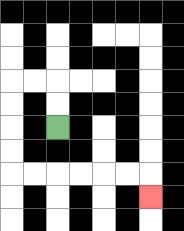{'start': '[2, 5]', 'end': '[6, 8]', 'path_directions': 'U,U,L,L,D,D,D,D,R,R,R,R,R,R,D', 'path_coordinates': '[[2, 5], [2, 4], [2, 3], [1, 3], [0, 3], [0, 4], [0, 5], [0, 6], [0, 7], [1, 7], [2, 7], [3, 7], [4, 7], [5, 7], [6, 7], [6, 8]]'}